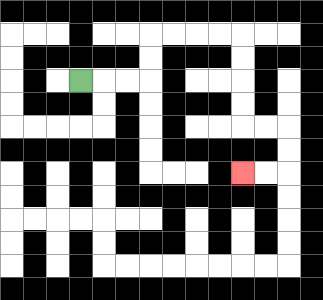{'start': '[3, 3]', 'end': '[10, 7]', 'path_directions': 'R,R,R,U,U,R,R,R,R,D,D,D,D,R,R,D,D,L,L', 'path_coordinates': '[[3, 3], [4, 3], [5, 3], [6, 3], [6, 2], [6, 1], [7, 1], [8, 1], [9, 1], [10, 1], [10, 2], [10, 3], [10, 4], [10, 5], [11, 5], [12, 5], [12, 6], [12, 7], [11, 7], [10, 7]]'}